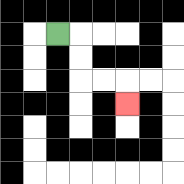{'start': '[2, 1]', 'end': '[5, 4]', 'path_directions': 'R,D,D,R,R,D', 'path_coordinates': '[[2, 1], [3, 1], [3, 2], [3, 3], [4, 3], [5, 3], [5, 4]]'}